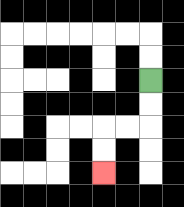{'start': '[6, 3]', 'end': '[4, 7]', 'path_directions': 'D,D,L,L,D,D', 'path_coordinates': '[[6, 3], [6, 4], [6, 5], [5, 5], [4, 5], [4, 6], [4, 7]]'}